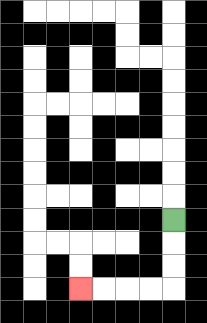{'start': '[7, 9]', 'end': '[3, 12]', 'path_directions': 'D,D,D,L,L,L,L', 'path_coordinates': '[[7, 9], [7, 10], [7, 11], [7, 12], [6, 12], [5, 12], [4, 12], [3, 12]]'}